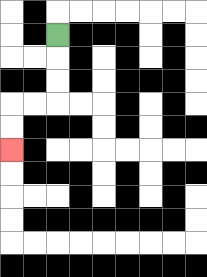{'start': '[2, 1]', 'end': '[0, 6]', 'path_directions': 'D,D,D,L,L,D,D', 'path_coordinates': '[[2, 1], [2, 2], [2, 3], [2, 4], [1, 4], [0, 4], [0, 5], [0, 6]]'}